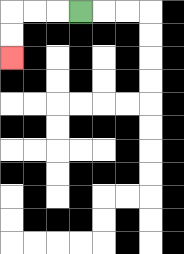{'start': '[3, 0]', 'end': '[0, 2]', 'path_directions': 'L,L,L,D,D', 'path_coordinates': '[[3, 0], [2, 0], [1, 0], [0, 0], [0, 1], [0, 2]]'}